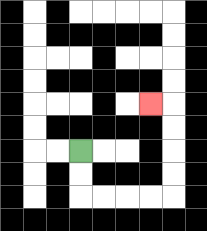{'start': '[3, 6]', 'end': '[6, 4]', 'path_directions': 'D,D,R,R,R,R,U,U,U,U,L', 'path_coordinates': '[[3, 6], [3, 7], [3, 8], [4, 8], [5, 8], [6, 8], [7, 8], [7, 7], [7, 6], [7, 5], [7, 4], [6, 4]]'}